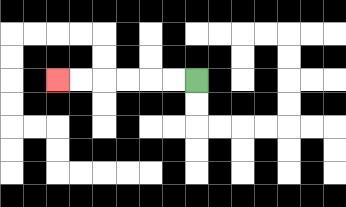{'start': '[8, 3]', 'end': '[2, 3]', 'path_directions': 'L,L,L,L,L,L', 'path_coordinates': '[[8, 3], [7, 3], [6, 3], [5, 3], [4, 3], [3, 3], [2, 3]]'}